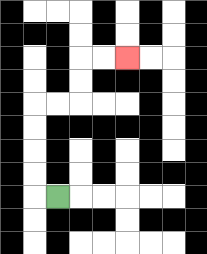{'start': '[2, 8]', 'end': '[5, 2]', 'path_directions': 'L,U,U,U,U,R,R,U,U,R,R', 'path_coordinates': '[[2, 8], [1, 8], [1, 7], [1, 6], [1, 5], [1, 4], [2, 4], [3, 4], [3, 3], [3, 2], [4, 2], [5, 2]]'}